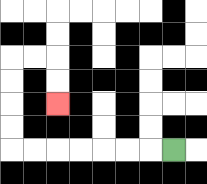{'start': '[7, 6]', 'end': '[2, 4]', 'path_directions': 'L,L,L,L,L,L,L,U,U,U,U,R,R,D,D', 'path_coordinates': '[[7, 6], [6, 6], [5, 6], [4, 6], [3, 6], [2, 6], [1, 6], [0, 6], [0, 5], [0, 4], [0, 3], [0, 2], [1, 2], [2, 2], [2, 3], [2, 4]]'}